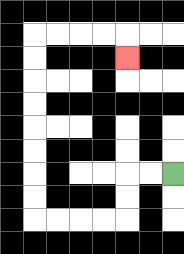{'start': '[7, 7]', 'end': '[5, 2]', 'path_directions': 'L,L,D,D,L,L,L,L,U,U,U,U,U,U,U,U,R,R,R,R,D', 'path_coordinates': '[[7, 7], [6, 7], [5, 7], [5, 8], [5, 9], [4, 9], [3, 9], [2, 9], [1, 9], [1, 8], [1, 7], [1, 6], [1, 5], [1, 4], [1, 3], [1, 2], [1, 1], [2, 1], [3, 1], [4, 1], [5, 1], [5, 2]]'}